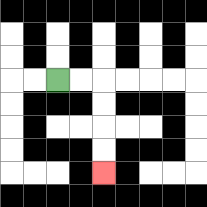{'start': '[2, 3]', 'end': '[4, 7]', 'path_directions': 'R,R,D,D,D,D', 'path_coordinates': '[[2, 3], [3, 3], [4, 3], [4, 4], [4, 5], [4, 6], [4, 7]]'}